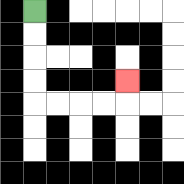{'start': '[1, 0]', 'end': '[5, 3]', 'path_directions': 'D,D,D,D,R,R,R,R,U', 'path_coordinates': '[[1, 0], [1, 1], [1, 2], [1, 3], [1, 4], [2, 4], [3, 4], [4, 4], [5, 4], [5, 3]]'}